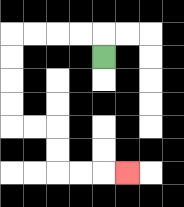{'start': '[4, 2]', 'end': '[5, 7]', 'path_directions': 'U,L,L,L,L,D,D,D,D,R,R,D,D,R,R,R', 'path_coordinates': '[[4, 2], [4, 1], [3, 1], [2, 1], [1, 1], [0, 1], [0, 2], [0, 3], [0, 4], [0, 5], [1, 5], [2, 5], [2, 6], [2, 7], [3, 7], [4, 7], [5, 7]]'}